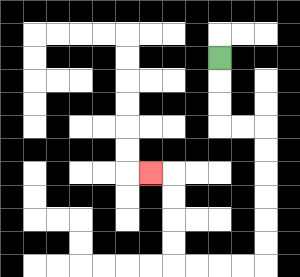{'start': '[9, 2]', 'end': '[6, 7]', 'path_directions': 'D,D,D,R,R,D,D,D,D,D,D,L,L,L,L,U,U,U,U,L', 'path_coordinates': '[[9, 2], [9, 3], [9, 4], [9, 5], [10, 5], [11, 5], [11, 6], [11, 7], [11, 8], [11, 9], [11, 10], [11, 11], [10, 11], [9, 11], [8, 11], [7, 11], [7, 10], [7, 9], [7, 8], [7, 7], [6, 7]]'}